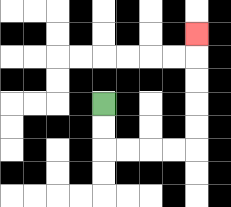{'start': '[4, 4]', 'end': '[8, 1]', 'path_directions': 'D,D,R,R,R,R,U,U,U,U,U', 'path_coordinates': '[[4, 4], [4, 5], [4, 6], [5, 6], [6, 6], [7, 6], [8, 6], [8, 5], [8, 4], [8, 3], [8, 2], [8, 1]]'}